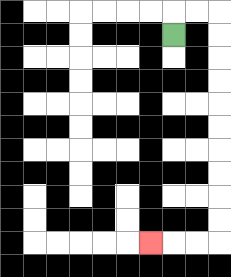{'start': '[7, 1]', 'end': '[6, 10]', 'path_directions': 'U,R,R,D,D,D,D,D,D,D,D,D,D,L,L,L', 'path_coordinates': '[[7, 1], [7, 0], [8, 0], [9, 0], [9, 1], [9, 2], [9, 3], [9, 4], [9, 5], [9, 6], [9, 7], [9, 8], [9, 9], [9, 10], [8, 10], [7, 10], [6, 10]]'}